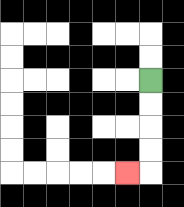{'start': '[6, 3]', 'end': '[5, 7]', 'path_directions': 'D,D,D,D,L', 'path_coordinates': '[[6, 3], [6, 4], [6, 5], [6, 6], [6, 7], [5, 7]]'}